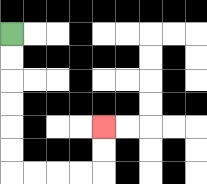{'start': '[0, 1]', 'end': '[4, 5]', 'path_directions': 'D,D,D,D,D,D,R,R,R,R,U,U', 'path_coordinates': '[[0, 1], [0, 2], [0, 3], [0, 4], [0, 5], [0, 6], [0, 7], [1, 7], [2, 7], [3, 7], [4, 7], [4, 6], [4, 5]]'}